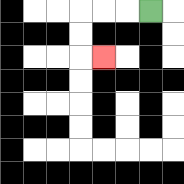{'start': '[6, 0]', 'end': '[4, 2]', 'path_directions': 'L,L,L,D,D,R', 'path_coordinates': '[[6, 0], [5, 0], [4, 0], [3, 0], [3, 1], [3, 2], [4, 2]]'}